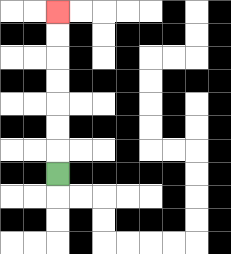{'start': '[2, 7]', 'end': '[2, 0]', 'path_directions': 'U,U,U,U,U,U,U', 'path_coordinates': '[[2, 7], [2, 6], [2, 5], [2, 4], [2, 3], [2, 2], [2, 1], [2, 0]]'}